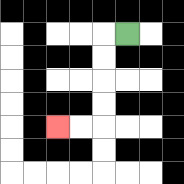{'start': '[5, 1]', 'end': '[2, 5]', 'path_directions': 'L,D,D,D,D,L,L', 'path_coordinates': '[[5, 1], [4, 1], [4, 2], [4, 3], [4, 4], [4, 5], [3, 5], [2, 5]]'}